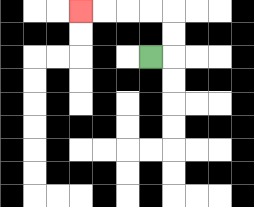{'start': '[6, 2]', 'end': '[3, 0]', 'path_directions': 'R,U,U,L,L,L,L', 'path_coordinates': '[[6, 2], [7, 2], [7, 1], [7, 0], [6, 0], [5, 0], [4, 0], [3, 0]]'}